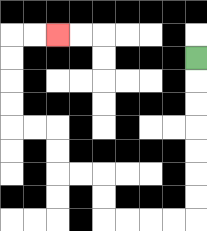{'start': '[8, 2]', 'end': '[2, 1]', 'path_directions': 'D,D,D,D,D,D,D,L,L,L,L,U,U,L,L,U,U,L,L,U,U,U,U,R,R', 'path_coordinates': '[[8, 2], [8, 3], [8, 4], [8, 5], [8, 6], [8, 7], [8, 8], [8, 9], [7, 9], [6, 9], [5, 9], [4, 9], [4, 8], [4, 7], [3, 7], [2, 7], [2, 6], [2, 5], [1, 5], [0, 5], [0, 4], [0, 3], [0, 2], [0, 1], [1, 1], [2, 1]]'}